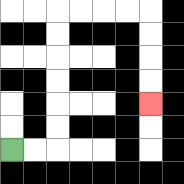{'start': '[0, 6]', 'end': '[6, 4]', 'path_directions': 'R,R,U,U,U,U,U,U,R,R,R,R,D,D,D,D', 'path_coordinates': '[[0, 6], [1, 6], [2, 6], [2, 5], [2, 4], [2, 3], [2, 2], [2, 1], [2, 0], [3, 0], [4, 0], [5, 0], [6, 0], [6, 1], [6, 2], [6, 3], [6, 4]]'}